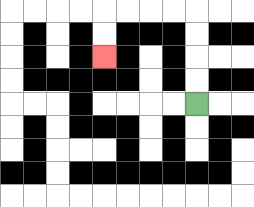{'start': '[8, 4]', 'end': '[4, 2]', 'path_directions': 'U,U,U,U,L,L,L,L,D,D', 'path_coordinates': '[[8, 4], [8, 3], [8, 2], [8, 1], [8, 0], [7, 0], [6, 0], [5, 0], [4, 0], [4, 1], [4, 2]]'}